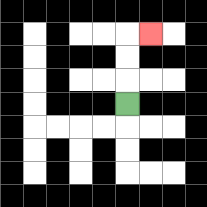{'start': '[5, 4]', 'end': '[6, 1]', 'path_directions': 'U,U,U,R', 'path_coordinates': '[[5, 4], [5, 3], [5, 2], [5, 1], [6, 1]]'}